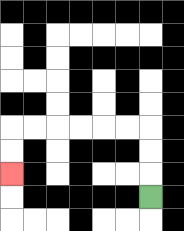{'start': '[6, 8]', 'end': '[0, 7]', 'path_directions': 'U,U,U,L,L,L,L,L,L,D,D', 'path_coordinates': '[[6, 8], [6, 7], [6, 6], [6, 5], [5, 5], [4, 5], [3, 5], [2, 5], [1, 5], [0, 5], [0, 6], [0, 7]]'}